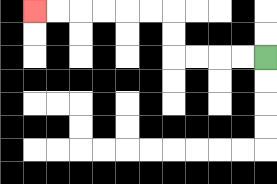{'start': '[11, 2]', 'end': '[1, 0]', 'path_directions': 'L,L,L,L,U,U,L,L,L,L,L,L', 'path_coordinates': '[[11, 2], [10, 2], [9, 2], [8, 2], [7, 2], [7, 1], [7, 0], [6, 0], [5, 0], [4, 0], [3, 0], [2, 0], [1, 0]]'}